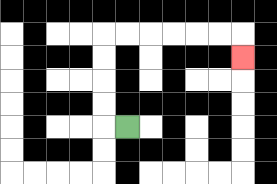{'start': '[5, 5]', 'end': '[10, 2]', 'path_directions': 'L,U,U,U,U,R,R,R,R,R,R,D', 'path_coordinates': '[[5, 5], [4, 5], [4, 4], [4, 3], [4, 2], [4, 1], [5, 1], [6, 1], [7, 1], [8, 1], [9, 1], [10, 1], [10, 2]]'}